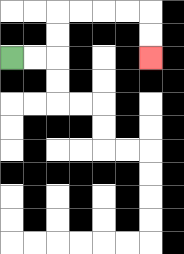{'start': '[0, 2]', 'end': '[6, 2]', 'path_directions': 'R,R,U,U,R,R,R,R,D,D', 'path_coordinates': '[[0, 2], [1, 2], [2, 2], [2, 1], [2, 0], [3, 0], [4, 0], [5, 0], [6, 0], [6, 1], [6, 2]]'}